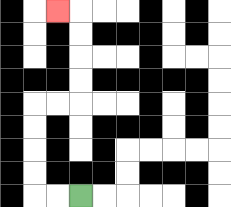{'start': '[3, 8]', 'end': '[2, 0]', 'path_directions': 'L,L,U,U,U,U,R,R,U,U,U,U,L', 'path_coordinates': '[[3, 8], [2, 8], [1, 8], [1, 7], [1, 6], [1, 5], [1, 4], [2, 4], [3, 4], [3, 3], [3, 2], [3, 1], [3, 0], [2, 0]]'}